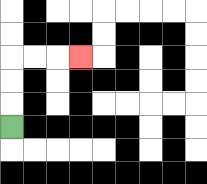{'start': '[0, 5]', 'end': '[3, 2]', 'path_directions': 'U,U,U,R,R,R', 'path_coordinates': '[[0, 5], [0, 4], [0, 3], [0, 2], [1, 2], [2, 2], [3, 2]]'}